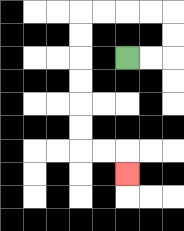{'start': '[5, 2]', 'end': '[5, 7]', 'path_directions': 'R,R,U,U,L,L,L,L,D,D,D,D,D,D,R,R,D', 'path_coordinates': '[[5, 2], [6, 2], [7, 2], [7, 1], [7, 0], [6, 0], [5, 0], [4, 0], [3, 0], [3, 1], [3, 2], [3, 3], [3, 4], [3, 5], [3, 6], [4, 6], [5, 6], [5, 7]]'}